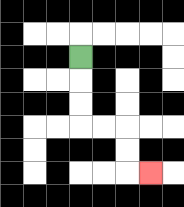{'start': '[3, 2]', 'end': '[6, 7]', 'path_directions': 'D,D,D,R,R,D,D,R', 'path_coordinates': '[[3, 2], [3, 3], [3, 4], [3, 5], [4, 5], [5, 5], [5, 6], [5, 7], [6, 7]]'}